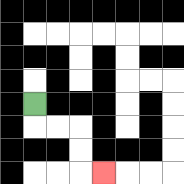{'start': '[1, 4]', 'end': '[4, 7]', 'path_directions': 'D,R,R,D,D,R', 'path_coordinates': '[[1, 4], [1, 5], [2, 5], [3, 5], [3, 6], [3, 7], [4, 7]]'}